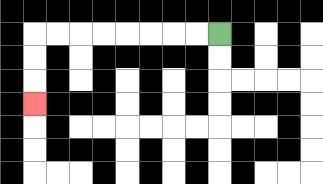{'start': '[9, 1]', 'end': '[1, 4]', 'path_directions': 'L,L,L,L,L,L,L,L,D,D,D', 'path_coordinates': '[[9, 1], [8, 1], [7, 1], [6, 1], [5, 1], [4, 1], [3, 1], [2, 1], [1, 1], [1, 2], [1, 3], [1, 4]]'}